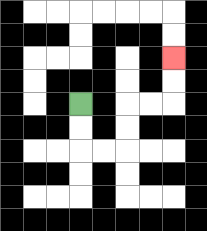{'start': '[3, 4]', 'end': '[7, 2]', 'path_directions': 'D,D,R,R,U,U,R,R,U,U', 'path_coordinates': '[[3, 4], [3, 5], [3, 6], [4, 6], [5, 6], [5, 5], [5, 4], [6, 4], [7, 4], [7, 3], [7, 2]]'}